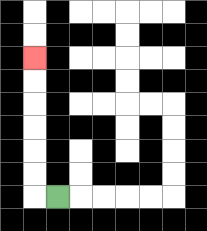{'start': '[2, 8]', 'end': '[1, 2]', 'path_directions': 'L,U,U,U,U,U,U', 'path_coordinates': '[[2, 8], [1, 8], [1, 7], [1, 6], [1, 5], [1, 4], [1, 3], [1, 2]]'}